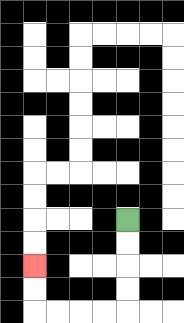{'start': '[5, 9]', 'end': '[1, 11]', 'path_directions': 'D,D,D,D,L,L,L,L,U,U', 'path_coordinates': '[[5, 9], [5, 10], [5, 11], [5, 12], [5, 13], [4, 13], [3, 13], [2, 13], [1, 13], [1, 12], [1, 11]]'}